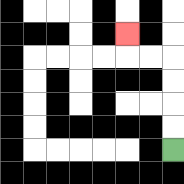{'start': '[7, 6]', 'end': '[5, 1]', 'path_directions': 'U,U,U,U,L,L,U', 'path_coordinates': '[[7, 6], [7, 5], [7, 4], [7, 3], [7, 2], [6, 2], [5, 2], [5, 1]]'}